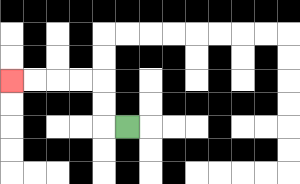{'start': '[5, 5]', 'end': '[0, 3]', 'path_directions': 'L,U,U,L,L,L,L', 'path_coordinates': '[[5, 5], [4, 5], [4, 4], [4, 3], [3, 3], [2, 3], [1, 3], [0, 3]]'}